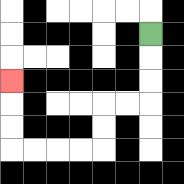{'start': '[6, 1]', 'end': '[0, 3]', 'path_directions': 'D,D,D,L,L,D,D,L,L,L,L,U,U,U', 'path_coordinates': '[[6, 1], [6, 2], [6, 3], [6, 4], [5, 4], [4, 4], [4, 5], [4, 6], [3, 6], [2, 6], [1, 6], [0, 6], [0, 5], [0, 4], [0, 3]]'}